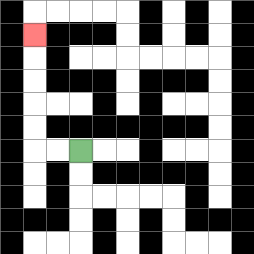{'start': '[3, 6]', 'end': '[1, 1]', 'path_directions': 'L,L,U,U,U,U,U', 'path_coordinates': '[[3, 6], [2, 6], [1, 6], [1, 5], [1, 4], [1, 3], [1, 2], [1, 1]]'}